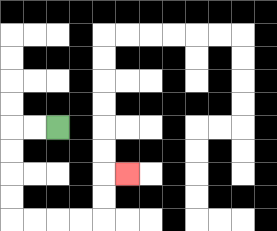{'start': '[2, 5]', 'end': '[5, 7]', 'path_directions': 'L,L,D,D,D,D,R,R,R,R,U,U,R', 'path_coordinates': '[[2, 5], [1, 5], [0, 5], [0, 6], [0, 7], [0, 8], [0, 9], [1, 9], [2, 9], [3, 9], [4, 9], [4, 8], [4, 7], [5, 7]]'}